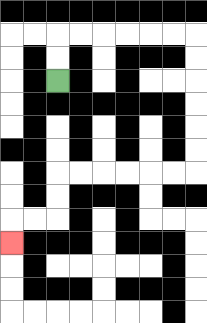{'start': '[2, 3]', 'end': '[0, 10]', 'path_directions': 'U,U,R,R,R,R,R,R,D,D,D,D,D,D,L,L,L,L,L,L,D,D,L,L,D', 'path_coordinates': '[[2, 3], [2, 2], [2, 1], [3, 1], [4, 1], [5, 1], [6, 1], [7, 1], [8, 1], [8, 2], [8, 3], [8, 4], [8, 5], [8, 6], [8, 7], [7, 7], [6, 7], [5, 7], [4, 7], [3, 7], [2, 7], [2, 8], [2, 9], [1, 9], [0, 9], [0, 10]]'}